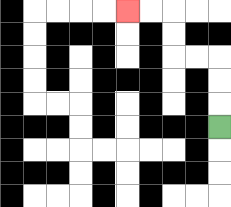{'start': '[9, 5]', 'end': '[5, 0]', 'path_directions': 'U,U,U,L,L,U,U,L,L', 'path_coordinates': '[[9, 5], [9, 4], [9, 3], [9, 2], [8, 2], [7, 2], [7, 1], [7, 0], [6, 0], [5, 0]]'}